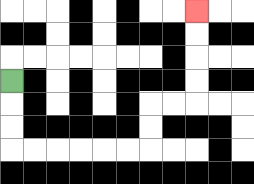{'start': '[0, 3]', 'end': '[8, 0]', 'path_directions': 'D,D,D,R,R,R,R,R,R,U,U,R,R,U,U,U,U', 'path_coordinates': '[[0, 3], [0, 4], [0, 5], [0, 6], [1, 6], [2, 6], [3, 6], [4, 6], [5, 6], [6, 6], [6, 5], [6, 4], [7, 4], [8, 4], [8, 3], [8, 2], [8, 1], [8, 0]]'}